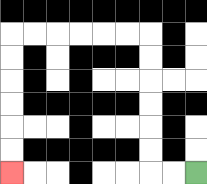{'start': '[8, 7]', 'end': '[0, 7]', 'path_directions': 'L,L,U,U,U,U,U,U,L,L,L,L,L,L,D,D,D,D,D,D', 'path_coordinates': '[[8, 7], [7, 7], [6, 7], [6, 6], [6, 5], [6, 4], [6, 3], [6, 2], [6, 1], [5, 1], [4, 1], [3, 1], [2, 1], [1, 1], [0, 1], [0, 2], [0, 3], [0, 4], [0, 5], [0, 6], [0, 7]]'}